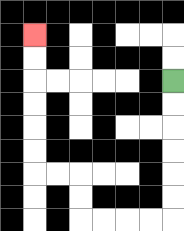{'start': '[7, 3]', 'end': '[1, 1]', 'path_directions': 'D,D,D,D,D,D,L,L,L,L,U,U,L,L,U,U,U,U,U,U', 'path_coordinates': '[[7, 3], [7, 4], [7, 5], [7, 6], [7, 7], [7, 8], [7, 9], [6, 9], [5, 9], [4, 9], [3, 9], [3, 8], [3, 7], [2, 7], [1, 7], [1, 6], [1, 5], [1, 4], [1, 3], [1, 2], [1, 1]]'}